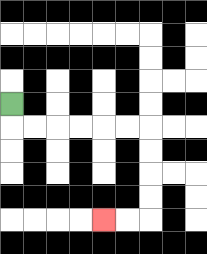{'start': '[0, 4]', 'end': '[4, 9]', 'path_directions': 'D,R,R,R,R,R,R,D,D,D,D,L,L', 'path_coordinates': '[[0, 4], [0, 5], [1, 5], [2, 5], [3, 5], [4, 5], [5, 5], [6, 5], [6, 6], [6, 7], [6, 8], [6, 9], [5, 9], [4, 9]]'}